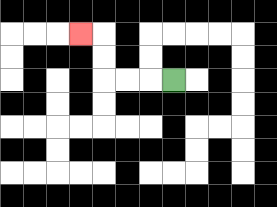{'start': '[7, 3]', 'end': '[3, 1]', 'path_directions': 'L,L,L,U,U,L', 'path_coordinates': '[[7, 3], [6, 3], [5, 3], [4, 3], [4, 2], [4, 1], [3, 1]]'}